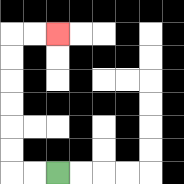{'start': '[2, 7]', 'end': '[2, 1]', 'path_directions': 'L,L,U,U,U,U,U,U,R,R', 'path_coordinates': '[[2, 7], [1, 7], [0, 7], [0, 6], [0, 5], [0, 4], [0, 3], [0, 2], [0, 1], [1, 1], [2, 1]]'}